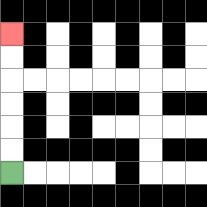{'start': '[0, 7]', 'end': '[0, 1]', 'path_directions': 'U,U,U,U,U,U', 'path_coordinates': '[[0, 7], [0, 6], [0, 5], [0, 4], [0, 3], [0, 2], [0, 1]]'}